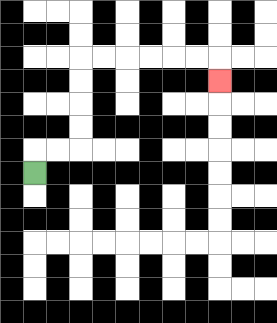{'start': '[1, 7]', 'end': '[9, 3]', 'path_directions': 'U,R,R,U,U,U,U,R,R,R,R,R,R,D', 'path_coordinates': '[[1, 7], [1, 6], [2, 6], [3, 6], [3, 5], [3, 4], [3, 3], [3, 2], [4, 2], [5, 2], [6, 2], [7, 2], [8, 2], [9, 2], [9, 3]]'}